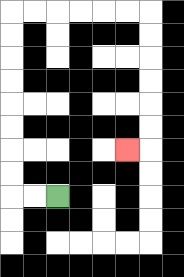{'start': '[2, 8]', 'end': '[5, 6]', 'path_directions': 'L,L,U,U,U,U,U,U,U,U,R,R,R,R,R,R,D,D,D,D,D,D,L', 'path_coordinates': '[[2, 8], [1, 8], [0, 8], [0, 7], [0, 6], [0, 5], [0, 4], [0, 3], [0, 2], [0, 1], [0, 0], [1, 0], [2, 0], [3, 0], [4, 0], [5, 0], [6, 0], [6, 1], [6, 2], [6, 3], [6, 4], [6, 5], [6, 6], [5, 6]]'}